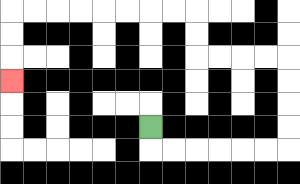{'start': '[6, 5]', 'end': '[0, 3]', 'path_directions': 'D,R,R,R,R,R,R,U,U,U,U,L,L,L,L,U,U,L,L,L,L,L,L,L,L,D,D,D', 'path_coordinates': '[[6, 5], [6, 6], [7, 6], [8, 6], [9, 6], [10, 6], [11, 6], [12, 6], [12, 5], [12, 4], [12, 3], [12, 2], [11, 2], [10, 2], [9, 2], [8, 2], [8, 1], [8, 0], [7, 0], [6, 0], [5, 0], [4, 0], [3, 0], [2, 0], [1, 0], [0, 0], [0, 1], [0, 2], [0, 3]]'}